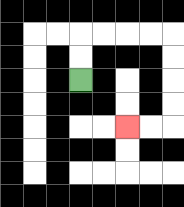{'start': '[3, 3]', 'end': '[5, 5]', 'path_directions': 'U,U,R,R,R,R,D,D,D,D,L,L', 'path_coordinates': '[[3, 3], [3, 2], [3, 1], [4, 1], [5, 1], [6, 1], [7, 1], [7, 2], [7, 3], [7, 4], [7, 5], [6, 5], [5, 5]]'}